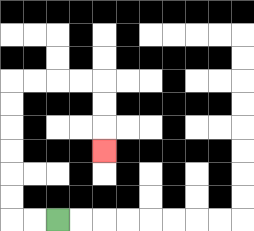{'start': '[2, 9]', 'end': '[4, 6]', 'path_directions': 'L,L,U,U,U,U,U,U,R,R,R,R,D,D,D', 'path_coordinates': '[[2, 9], [1, 9], [0, 9], [0, 8], [0, 7], [0, 6], [0, 5], [0, 4], [0, 3], [1, 3], [2, 3], [3, 3], [4, 3], [4, 4], [4, 5], [4, 6]]'}